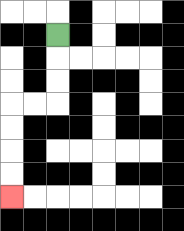{'start': '[2, 1]', 'end': '[0, 8]', 'path_directions': 'D,D,D,L,L,D,D,D,D', 'path_coordinates': '[[2, 1], [2, 2], [2, 3], [2, 4], [1, 4], [0, 4], [0, 5], [0, 6], [0, 7], [0, 8]]'}